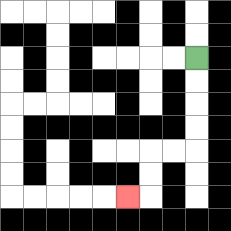{'start': '[8, 2]', 'end': '[5, 8]', 'path_directions': 'D,D,D,D,L,L,D,D,L', 'path_coordinates': '[[8, 2], [8, 3], [8, 4], [8, 5], [8, 6], [7, 6], [6, 6], [6, 7], [6, 8], [5, 8]]'}